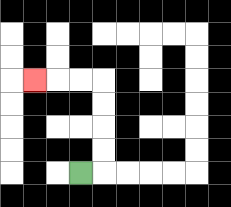{'start': '[3, 7]', 'end': '[1, 3]', 'path_directions': 'R,U,U,U,U,L,L,L', 'path_coordinates': '[[3, 7], [4, 7], [4, 6], [4, 5], [4, 4], [4, 3], [3, 3], [2, 3], [1, 3]]'}